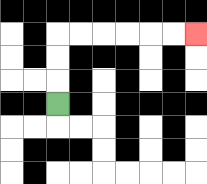{'start': '[2, 4]', 'end': '[8, 1]', 'path_directions': 'U,U,U,R,R,R,R,R,R', 'path_coordinates': '[[2, 4], [2, 3], [2, 2], [2, 1], [3, 1], [4, 1], [5, 1], [6, 1], [7, 1], [8, 1]]'}